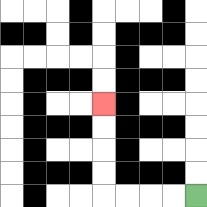{'start': '[8, 8]', 'end': '[4, 4]', 'path_directions': 'L,L,L,L,U,U,U,U', 'path_coordinates': '[[8, 8], [7, 8], [6, 8], [5, 8], [4, 8], [4, 7], [4, 6], [4, 5], [4, 4]]'}